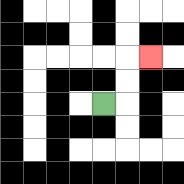{'start': '[4, 4]', 'end': '[6, 2]', 'path_directions': 'R,U,U,R', 'path_coordinates': '[[4, 4], [5, 4], [5, 3], [5, 2], [6, 2]]'}